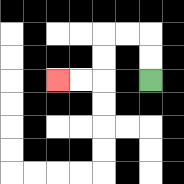{'start': '[6, 3]', 'end': '[2, 3]', 'path_directions': 'U,U,L,L,D,D,L,L', 'path_coordinates': '[[6, 3], [6, 2], [6, 1], [5, 1], [4, 1], [4, 2], [4, 3], [3, 3], [2, 3]]'}